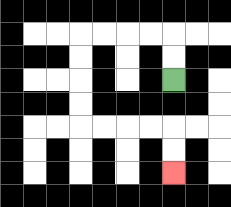{'start': '[7, 3]', 'end': '[7, 7]', 'path_directions': 'U,U,L,L,L,L,D,D,D,D,R,R,R,R,D,D', 'path_coordinates': '[[7, 3], [7, 2], [7, 1], [6, 1], [5, 1], [4, 1], [3, 1], [3, 2], [3, 3], [3, 4], [3, 5], [4, 5], [5, 5], [6, 5], [7, 5], [7, 6], [7, 7]]'}